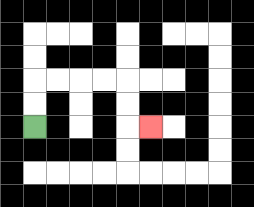{'start': '[1, 5]', 'end': '[6, 5]', 'path_directions': 'U,U,R,R,R,R,D,D,R', 'path_coordinates': '[[1, 5], [1, 4], [1, 3], [2, 3], [3, 3], [4, 3], [5, 3], [5, 4], [5, 5], [6, 5]]'}